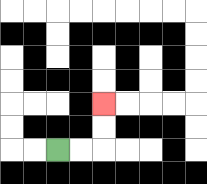{'start': '[2, 6]', 'end': '[4, 4]', 'path_directions': 'R,R,U,U', 'path_coordinates': '[[2, 6], [3, 6], [4, 6], [4, 5], [4, 4]]'}